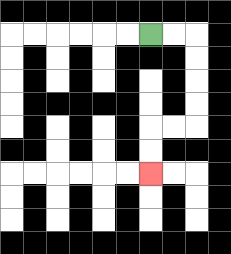{'start': '[6, 1]', 'end': '[6, 7]', 'path_directions': 'R,R,D,D,D,D,L,L,D,D', 'path_coordinates': '[[6, 1], [7, 1], [8, 1], [8, 2], [8, 3], [8, 4], [8, 5], [7, 5], [6, 5], [6, 6], [6, 7]]'}